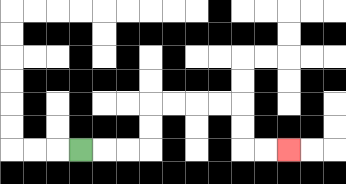{'start': '[3, 6]', 'end': '[12, 6]', 'path_directions': 'R,R,R,U,U,R,R,R,R,D,D,R,R', 'path_coordinates': '[[3, 6], [4, 6], [5, 6], [6, 6], [6, 5], [6, 4], [7, 4], [8, 4], [9, 4], [10, 4], [10, 5], [10, 6], [11, 6], [12, 6]]'}